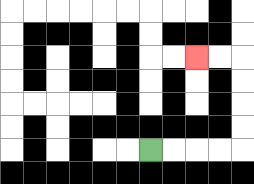{'start': '[6, 6]', 'end': '[8, 2]', 'path_directions': 'R,R,R,R,U,U,U,U,L,L', 'path_coordinates': '[[6, 6], [7, 6], [8, 6], [9, 6], [10, 6], [10, 5], [10, 4], [10, 3], [10, 2], [9, 2], [8, 2]]'}